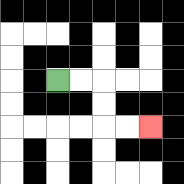{'start': '[2, 3]', 'end': '[6, 5]', 'path_directions': 'R,R,D,D,R,R', 'path_coordinates': '[[2, 3], [3, 3], [4, 3], [4, 4], [4, 5], [5, 5], [6, 5]]'}